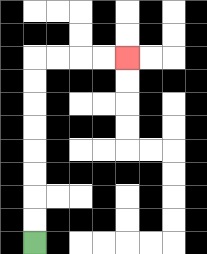{'start': '[1, 10]', 'end': '[5, 2]', 'path_directions': 'U,U,U,U,U,U,U,U,R,R,R,R', 'path_coordinates': '[[1, 10], [1, 9], [1, 8], [1, 7], [1, 6], [1, 5], [1, 4], [1, 3], [1, 2], [2, 2], [3, 2], [4, 2], [5, 2]]'}